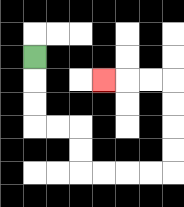{'start': '[1, 2]', 'end': '[4, 3]', 'path_directions': 'D,D,D,R,R,D,D,R,R,R,R,U,U,U,U,L,L,L', 'path_coordinates': '[[1, 2], [1, 3], [1, 4], [1, 5], [2, 5], [3, 5], [3, 6], [3, 7], [4, 7], [5, 7], [6, 7], [7, 7], [7, 6], [7, 5], [7, 4], [7, 3], [6, 3], [5, 3], [4, 3]]'}